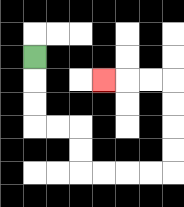{'start': '[1, 2]', 'end': '[4, 3]', 'path_directions': 'D,D,D,R,R,D,D,R,R,R,R,U,U,U,U,L,L,L', 'path_coordinates': '[[1, 2], [1, 3], [1, 4], [1, 5], [2, 5], [3, 5], [3, 6], [3, 7], [4, 7], [5, 7], [6, 7], [7, 7], [7, 6], [7, 5], [7, 4], [7, 3], [6, 3], [5, 3], [4, 3]]'}